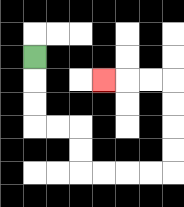{'start': '[1, 2]', 'end': '[4, 3]', 'path_directions': 'D,D,D,R,R,D,D,R,R,R,R,U,U,U,U,L,L,L', 'path_coordinates': '[[1, 2], [1, 3], [1, 4], [1, 5], [2, 5], [3, 5], [3, 6], [3, 7], [4, 7], [5, 7], [6, 7], [7, 7], [7, 6], [7, 5], [7, 4], [7, 3], [6, 3], [5, 3], [4, 3]]'}